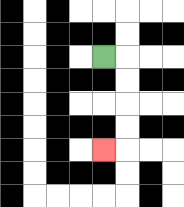{'start': '[4, 2]', 'end': '[4, 6]', 'path_directions': 'R,D,D,D,D,L', 'path_coordinates': '[[4, 2], [5, 2], [5, 3], [5, 4], [5, 5], [5, 6], [4, 6]]'}